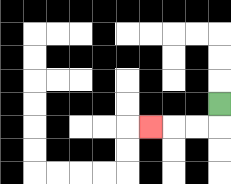{'start': '[9, 4]', 'end': '[6, 5]', 'path_directions': 'D,L,L,L', 'path_coordinates': '[[9, 4], [9, 5], [8, 5], [7, 5], [6, 5]]'}